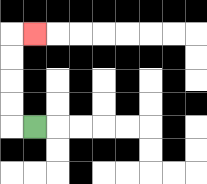{'start': '[1, 5]', 'end': '[1, 1]', 'path_directions': 'L,U,U,U,U,R', 'path_coordinates': '[[1, 5], [0, 5], [0, 4], [0, 3], [0, 2], [0, 1], [1, 1]]'}